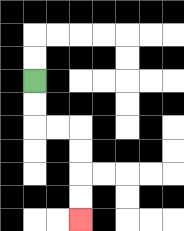{'start': '[1, 3]', 'end': '[3, 9]', 'path_directions': 'D,D,R,R,D,D,D,D', 'path_coordinates': '[[1, 3], [1, 4], [1, 5], [2, 5], [3, 5], [3, 6], [3, 7], [3, 8], [3, 9]]'}